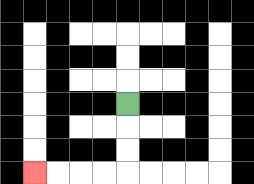{'start': '[5, 4]', 'end': '[1, 7]', 'path_directions': 'D,D,D,L,L,L,L', 'path_coordinates': '[[5, 4], [5, 5], [5, 6], [5, 7], [4, 7], [3, 7], [2, 7], [1, 7]]'}